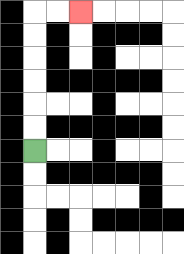{'start': '[1, 6]', 'end': '[3, 0]', 'path_directions': 'U,U,U,U,U,U,R,R', 'path_coordinates': '[[1, 6], [1, 5], [1, 4], [1, 3], [1, 2], [1, 1], [1, 0], [2, 0], [3, 0]]'}